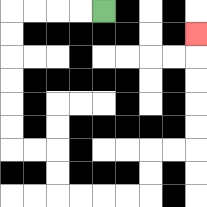{'start': '[4, 0]', 'end': '[8, 1]', 'path_directions': 'L,L,L,L,D,D,D,D,D,D,R,R,D,D,R,R,R,R,U,U,R,R,U,U,U,U,U', 'path_coordinates': '[[4, 0], [3, 0], [2, 0], [1, 0], [0, 0], [0, 1], [0, 2], [0, 3], [0, 4], [0, 5], [0, 6], [1, 6], [2, 6], [2, 7], [2, 8], [3, 8], [4, 8], [5, 8], [6, 8], [6, 7], [6, 6], [7, 6], [8, 6], [8, 5], [8, 4], [8, 3], [8, 2], [8, 1]]'}